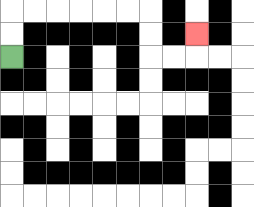{'start': '[0, 2]', 'end': '[8, 1]', 'path_directions': 'U,U,R,R,R,R,R,R,D,D,R,R,U', 'path_coordinates': '[[0, 2], [0, 1], [0, 0], [1, 0], [2, 0], [3, 0], [4, 0], [5, 0], [6, 0], [6, 1], [6, 2], [7, 2], [8, 2], [8, 1]]'}